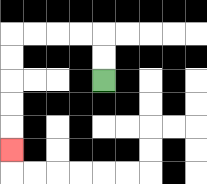{'start': '[4, 3]', 'end': '[0, 6]', 'path_directions': 'U,U,L,L,L,L,D,D,D,D,D', 'path_coordinates': '[[4, 3], [4, 2], [4, 1], [3, 1], [2, 1], [1, 1], [0, 1], [0, 2], [0, 3], [0, 4], [0, 5], [0, 6]]'}